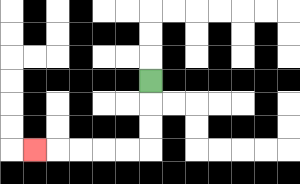{'start': '[6, 3]', 'end': '[1, 6]', 'path_directions': 'D,D,D,L,L,L,L,L', 'path_coordinates': '[[6, 3], [6, 4], [6, 5], [6, 6], [5, 6], [4, 6], [3, 6], [2, 6], [1, 6]]'}